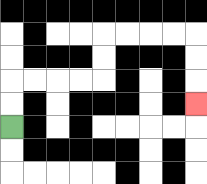{'start': '[0, 5]', 'end': '[8, 4]', 'path_directions': 'U,U,R,R,R,R,U,U,R,R,R,R,D,D,D', 'path_coordinates': '[[0, 5], [0, 4], [0, 3], [1, 3], [2, 3], [3, 3], [4, 3], [4, 2], [4, 1], [5, 1], [6, 1], [7, 1], [8, 1], [8, 2], [8, 3], [8, 4]]'}